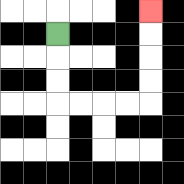{'start': '[2, 1]', 'end': '[6, 0]', 'path_directions': 'D,D,D,R,R,R,R,U,U,U,U', 'path_coordinates': '[[2, 1], [2, 2], [2, 3], [2, 4], [3, 4], [4, 4], [5, 4], [6, 4], [6, 3], [6, 2], [6, 1], [6, 0]]'}